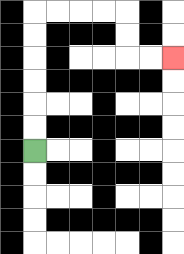{'start': '[1, 6]', 'end': '[7, 2]', 'path_directions': 'U,U,U,U,U,U,R,R,R,R,D,D,R,R', 'path_coordinates': '[[1, 6], [1, 5], [1, 4], [1, 3], [1, 2], [1, 1], [1, 0], [2, 0], [3, 0], [4, 0], [5, 0], [5, 1], [5, 2], [6, 2], [7, 2]]'}